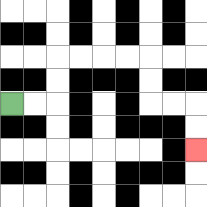{'start': '[0, 4]', 'end': '[8, 6]', 'path_directions': 'R,R,U,U,R,R,R,R,D,D,R,R,D,D', 'path_coordinates': '[[0, 4], [1, 4], [2, 4], [2, 3], [2, 2], [3, 2], [4, 2], [5, 2], [6, 2], [6, 3], [6, 4], [7, 4], [8, 4], [8, 5], [8, 6]]'}